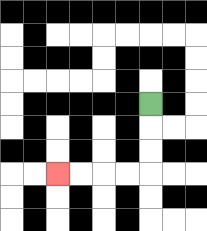{'start': '[6, 4]', 'end': '[2, 7]', 'path_directions': 'D,D,D,L,L,L,L', 'path_coordinates': '[[6, 4], [6, 5], [6, 6], [6, 7], [5, 7], [4, 7], [3, 7], [2, 7]]'}